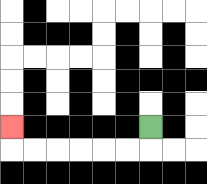{'start': '[6, 5]', 'end': '[0, 5]', 'path_directions': 'D,L,L,L,L,L,L,U', 'path_coordinates': '[[6, 5], [6, 6], [5, 6], [4, 6], [3, 6], [2, 6], [1, 6], [0, 6], [0, 5]]'}